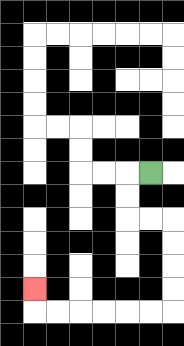{'start': '[6, 7]', 'end': '[1, 12]', 'path_directions': 'L,D,D,R,R,D,D,D,D,L,L,L,L,L,L,U', 'path_coordinates': '[[6, 7], [5, 7], [5, 8], [5, 9], [6, 9], [7, 9], [7, 10], [7, 11], [7, 12], [7, 13], [6, 13], [5, 13], [4, 13], [3, 13], [2, 13], [1, 13], [1, 12]]'}